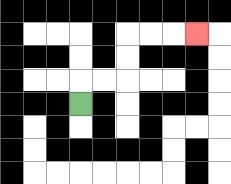{'start': '[3, 4]', 'end': '[8, 1]', 'path_directions': 'U,R,R,U,U,R,R,R', 'path_coordinates': '[[3, 4], [3, 3], [4, 3], [5, 3], [5, 2], [5, 1], [6, 1], [7, 1], [8, 1]]'}